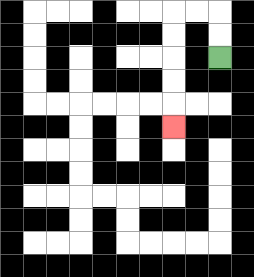{'start': '[9, 2]', 'end': '[7, 5]', 'path_directions': 'U,U,L,L,D,D,D,D,D', 'path_coordinates': '[[9, 2], [9, 1], [9, 0], [8, 0], [7, 0], [7, 1], [7, 2], [7, 3], [7, 4], [7, 5]]'}